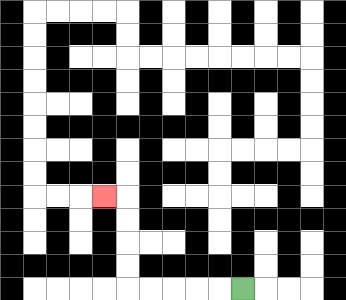{'start': '[10, 12]', 'end': '[4, 8]', 'path_directions': 'L,L,L,L,L,U,U,U,U,L', 'path_coordinates': '[[10, 12], [9, 12], [8, 12], [7, 12], [6, 12], [5, 12], [5, 11], [5, 10], [5, 9], [5, 8], [4, 8]]'}